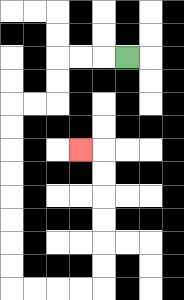{'start': '[5, 2]', 'end': '[3, 6]', 'path_directions': 'L,L,L,D,D,L,L,D,D,D,D,D,D,D,D,R,R,R,R,U,U,U,U,U,U,L', 'path_coordinates': '[[5, 2], [4, 2], [3, 2], [2, 2], [2, 3], [2, 4], [1, 4], [0, 4], [0, 5], [0, 6], [0, 7], [0, 8], [0, 9], [0, 10], [0, 11], [0, 12], [1, 12], [2, 12], [3, 12], [4, 12], [4, 11], [4, 10], [4, 9], [4, 8], [4, 7], [4, 6], [3, 6]]'}